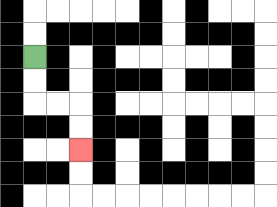{'start': '[1, 2]', 'end': '[3, 6]', 'path_directions': 'D,D,R,R,D,D', 'path_coordinates': '[[1, 2], [1, 3], [1, 4], [2, 4], [3, 4], [3, 5], [3, 6]]'}